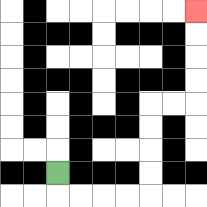{'start': '[2, 7]', 'end': '[8, 0]', 'path_directions': 'D,R,R,R,R,U,U,U,U,R,R,U,U,U,U', 'path_coordinates': '[[2, 7], [2, 8], [3, 8], [4, 8], [5, 8], [6, 8], [6, 7], [6, 6], [6, 5], [6, 4], [7, 4], [8, 4], [8, 3], [8, 2], [8, 1], [8, 0]]'}